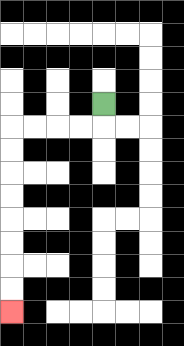{'start': '[4, 4]', 'end': '[0, 13]', 'path_directions': 'D,L,L,L,L,D,D,D,D,D,D,D,D', 'path_coordinates': '[[4, 4], [4, 5], [3, 5], [2, 5], [1, 5], [0, 5], [0, 6], [0, 7], [0, 8], [0, 9], [0, 10], [0, 11], [0, 12], [0, 13]]'}